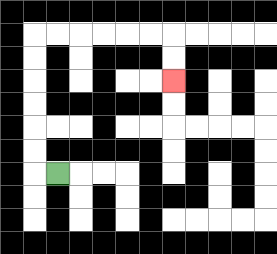{'start': '[2, 7]', 'end': '[7, 3]', 'path_directions': 'L,U,U,U,U,U,U,R,R,R,R,R,R,D,D', 'path_coordinates': '[[2, 7], [1, 7], [1, 6], [1, 5], [1, 4], [1, 3], [1, 2], [1, 1], [2, 1], [3, 1], [4, 1], [5, 1], [6, 1], [7, 1], [7, 2], [7, 3]]'}